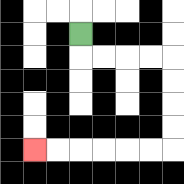{'start': '[3, 1]', 'end': '[1, 6]', 'path_directions': 'D,R,R,R,R,D,D,D,D,L,L,L,L,L,L', 'path_coordinates': '[[3, 1], [3, 2], [4, 2], [5, 2], [6, 2], [7, 2], [7, 3], [7, 4], [7, 5], [7, 6], [6, 6], [5, 6], [4, 6], [3, 6], [2, 6], [1, 6]]'}